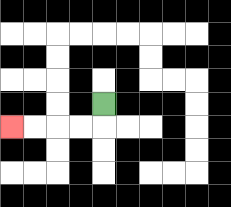{'start': '[4, 4]', 'end': '[0, 5]', 'path_directions': 'D,L,L,L,L', 'path_coordinates': '[[4, 4], [4, 5], [3, 5], [2, 5], [1, 5], [0, 5]]'}